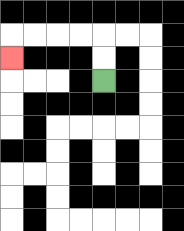{'start': '[4, 3]', 'end': '[0, 2]', 'path_directions': 'U,U,L,L,L,L,D', 'path_coordinates': '[[4, 3], [4, 2], [4, 1], [3, 1], [2, 1], [1, 1], [0, 1], [0, 2]]'}